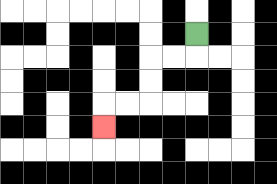{'start': '[8, 1]', 'end': '[4, 5]', 'path_directions': 'D,L,L,D,D,L,L,D', 'path_coordinates': '[[8, 1], [8, 2], [7, 2], [6, 2], [6, 3], [6, 4], [5, 4], [4, 4], [4, 5]]'}